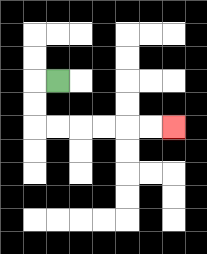{'start': '[2, 3]', 'end': '[7, 5]', 'path_directions': 'L,D,D,R,R,R,R,R,R', 'path_coordinates': '[[2, 3], [1, 3], [1, 4], [1, 5], [2, 5], [3, 5], [4, 5], [5, 5], [6, 5], [7, 5]]'}